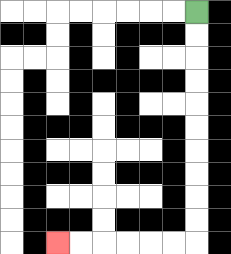{'start': '[8, 0]', 'end': '[2, 10]', 'path_directions': 'D,D,D,D,D,D,D,D,D,D,L,L,L,L,L,L', 'path_coordinates': '[[8, 0], [8, 1], [8, 2], [8, 3], [8, 4], [8, 5], [8, 6], [8, 7], [8, 8], [8, 9], [8, 10], [7, 10], [6, 10], [5, 10], [4, 10], [3, 10], [2, 10]]'}